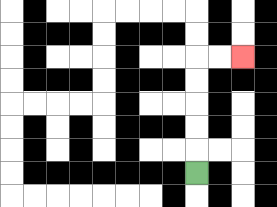{'start': '[8, 7]', 'end': '[10, 2]', 'path_directions': 'U,U,U,U,U,R,R', 'path_coordinates': '[[8, 7], [8, 6], [8, 5], [8, 4], [8, 3], [8, 2], [9, 2], [10, 2]]'}